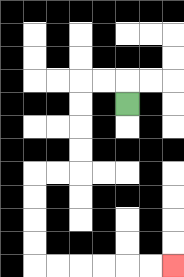{'start': '[5, 4]', 'end': '[7, 11]', 'path_directions': 'U,L,L,D,D,D,D,L,L,D,D,D,D,R,R,R,R,R,R', 'path_coordinates': '[[5, 4], [5, 3], [4, 3], [3, 3], [3, 4], [3, 5], [3, 6], [3, 7], [2, 7], [1, 7], [1, 8], [1, 9], [1, 10], [1, 11], [2, 11], [3, 11], [4, 11], [5, 11], [6, 11], [7, 11]]'}